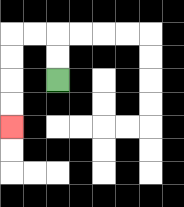{'start': '[2, 3]', 'end': '[0, 5]', 'path_directions': 'U,U,L,L,D,D,D,D', 'path_coordinates': '[[2, 3], [2, 2], [2, 1], [1, 1], [0, 1], [0, 2], [0, 3], [0, 4], [0, 5]]'}